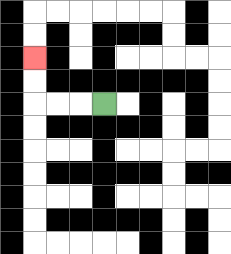{'start': '[4, 4]', 'end': '[1, 2]', 'path_directions': 'L,L,L,U,U', 'path_coordinates': '[[4, 4], [3, 4], [2, 4], [1, 4], [1, 3], [1, 2]]'}